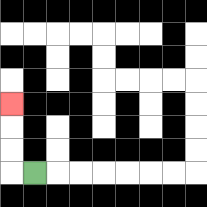{'start': '[1, 7]', 'end': '[0, 4]', 'path_directions': 'L,U,U,U', 'path_coordinates': '[[1, 7], [0, 7], [0, 6], [0, 5], [0, 4]]'}